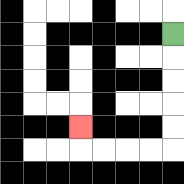{'start': '[7, 1]', 'end': '[3, 5]', 'path_directions': 'D,D,D,D,D,L,L,L,L,U', 'path_coordinates': '[[7, 1], [7, 2], [7, 3], [7, 4], [7, 5], [7, 6], [6, 6], [5, 6], [4, 6], [3, 6], [3, 5]]'}